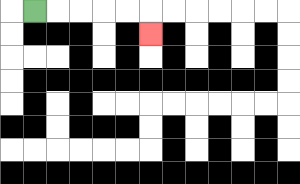{'start': '[1, 0]', 'end': '[6, 1]', 'path_directions': 'R,R,R,R,R,D', 'path_coordinates': '[[1, 0], [2, 0], [3, 0], [4, 0], [5, 0], [6, 0], [6, 1]]'}